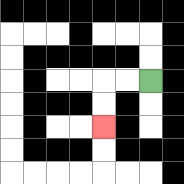{'start': '[6, 3]', 'end': '[4, 5]', 'path_directions': 'L,L,D,D', 'path_coordinates': '[[6, 3], [5, 3], [4, 3], [4, 4], [4, 5]]'}